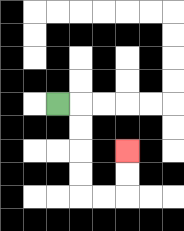{'start': '[2, 4]', 'end': '[5, 6]', 'path_directions': 'R,D,D,D,D,R,R,U,U', 'path_coordinates': '[[2, 4], [3, 4], [3, 5], [3, 6], [3, 7], [3, 8], [4, 8], [5, 8], [5, 7], [5, 6]]'}